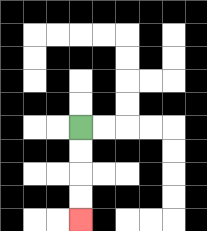{'start': '[3, 5]', 'end': '[3, 9]', 'path_directions': 'D,D,D,D', 'path_coordinates': '[[3, 5], [3, 6], [3, 7], [3, 8], [3, 9]]'}